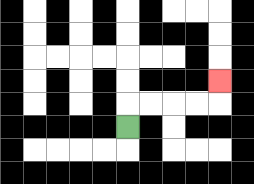{'start': '[5, 5]', 'end': '[9, 3]', 'path_directions': 'U,R,R,R,R,U', 'path_coordinates': '[[5, 5], [5, 4], [6, 4], [7, 4], [8, 4], [9, 4], [9, 3]]'}